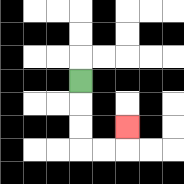{'start': '[3, 3]', 'end': '[5, 5]', 'path_directions': 'D,D,D,R,R,U', 'path_coordinates': '[[3, 3], [3, 4], [3, 5], [3, 6], [4, 6], [5, 6], [5, 5]]'}